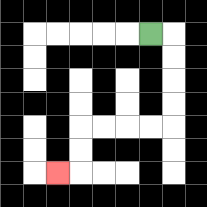{'start': '[6, 1]', 'end': '[2, 7]', 'path_directions': 'R,D,D,D,D,L,L,L,L,D,D,L', 'path_coordinates': '[[6, 1], [7, 1], [7, 2], [7, 3], [7, 4], [7, 5], [6, 5], [5, 5], [4, 5], [3, 5], [3, 6], [3, 7], [2, 7]]'}